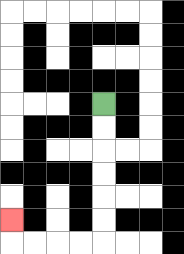{'start': '[4, 4]', 'end': '[0, 9]', 'path_directions': 'D,D,D,D,D,D,L,L,L,L,U', 'path_coordinates': '[[4, 4], [4, 5], [4, 6], [4, 7], [4, 8], [4, 9], [4, 10], [3, 10], [2, 10], [1, 10], [0, 10], [0, 9]]'}